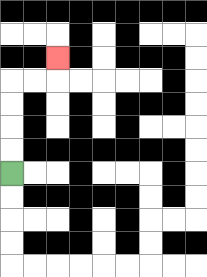{'start': '[0, 7]', 'end': '[2, 2]', 'path_directions': 'U,U,U,U,R,R,U', 'path_coordinates': '[[0, 7], [0, 6], [0, 5], [0, 4], [0, 3], [1, 3], [2, 3], [2, 2]]'}